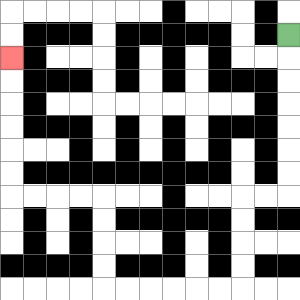{'start': '[12, 1]', 'end': '[0, 2]', 'path_directions': 'D,D,D,D,D,D,D,L,L,D,D,D,D,L,L,L,L,L,L,U,U,U,U,L,L,L,L,U,U,U,U,U,U', 'path_coordinates': '[[12, 1], [12, 2], [12, 3], [12, 4], [12, 5], [12, 6], [12, 7], [12, 8], [11, 8], [10, 8], [10, 9], [10, 10], [10, 11], [10, 12], [9, 12], [8, 12], [7, 12], [6, 12], [5, 12], [4, 12], [4, 11], [4, 10], [4, 9], [4, 8], [3, 8], [2, 8], [1, 8], [0, 8], [0, 7], [0, 6], [0, 5], [0, 4], [0, 3], [0, 2]]'}